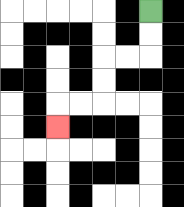{'start': '[6, 0]', 'end': '[2, 5]', 'path_directions': 'D,D,L,L,D,D,L,L,D', 'path_coordinates': '[[6, 0], [6, 1], [6, 2], [5, 2], [4, 2], [4, 3], [4, 4], [3, 4], [2, 4], [2, 5]]'}